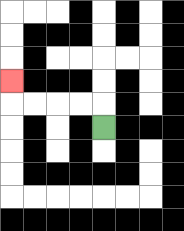{'start': '[4, 5]', 'end': '[0, 3]', 'path_directions': 'U,L,L,L,L,U', 'path_coordinates': '[[4, 5], [4, 4], [3, 4], [2, 4], [1, 4], [0, 4], [0, 3]]'}